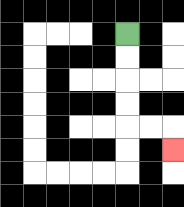{'start': '[5, 1]', 'end': '[7, 6]', 'path_directions': 'D,D,D,D,R,R,D', 'path_coordinates': '[[5, 1], [5, 2], [5, 3], [5, 4], [5, 5], [6, 5], [7, 5], [7, 6]]'}